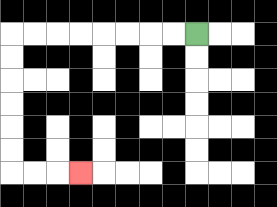{'start': '[8, 1]', 'end': '[3, 7]', 'path_directions': 'L,L,L,L,L,L,L,L,D,D,D,D,D,D,R,R,R', 'path_coordinates': '[[8, 1], [7, 1], [6, 1], [5, 1], [4, 1], [3, 1], [2, 1], [1, 1], [0, 1], [0, 2], [0, 3], [0, 4], [0, 5], [0, 6], [0, 7], [1, 7], [2, 7], [3, 7]]'}